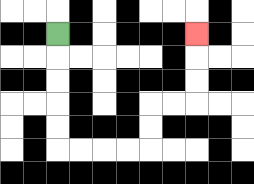{'start': '[2, 1]', 'end': '[8, 1]', 'path_directions': 'D,D,D,D,D,R,R,R,R,U,U,R,R,U,U,U', 'path_coordinates': '[[2, 1], [2, 2], [2, 3], [2, 4], [2, 5], [2, 6], [3, 6], [4, 6], [5, 6], [6, 6], [6, 5], [6, 4], [7, 4], [8, 4], [8, 3], [8, 2], [8, 1]]'}